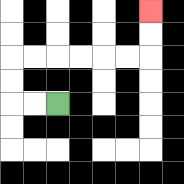{'start': '[2, 4]', 'end': '[6, 0]', 'path_directions': 'L,L,U,U,R,R,R,R,R,R,U,U', 'path_coordinates': '[[2, 4], [1, 4], [0, 4], [0, 3], [0, 2], [1, 2], [2, 2], [3, 2], [4, 2], [5, 2], [6, 2], [6, 1], [6, 0]]'}